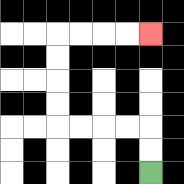{'start': '[6, 7]', 'end': '[6, 1]', 'path_directions': 'U,U,L,L,L,L,U,U,U,U,R,R,R,R', 'path_coordinates': '[[6, 7], [6, 6], [6, 5], [5, 5], [4, 5], [3, 5], [2, 5], [2, 4], [2, 3], [2, 2], [2, 1], [3, 1], [4, 1], [5, 1], [6, 1]]'}